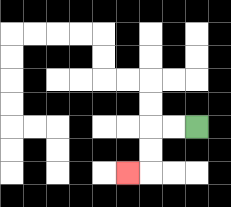{'start': '[8, 5]', 'end': '[5, 7]', 'path_directions': 'L,L,D,D,L', 'path_coordinates': '[[8, 5], [7, 5], [6, 5], [6, 6], [6, 7], [5, 7]]'}